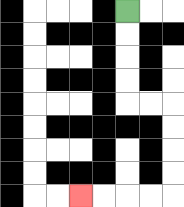{'start': '[5, 0]', 'end': '[3, 8]', 'path_directions': 'D,D,D,D,R,R,D,D,D,D,L,L,L,L', 'path_coordinates': '[[5, 0], [5, 1], [5, 2], [5, 3], [5, 4], [6, 4], [7, 4], [7, 5], [7, 6], [7, 7], [7, 8], [6, 8], [5, 8], [4, 8], [3, 8]]'}